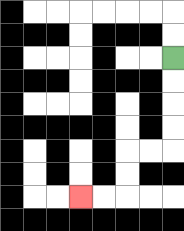{'start': '[7, 2]', 'end': '[3, 8]', 'path_directions': 'D,D,D,D,L,L,D,D,L,L', 'path_coordinates': '[[7, 2], [7, 3], [7, 4], [7, 5], [7, 6], [6, 6], [5, 6], [5, 7], [5, 8], [4, 8], [3, 8]]'}